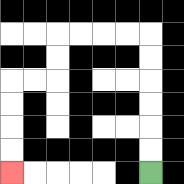{'start': '[6, 7]', 'end': '[0, 7]', 'path_directions': 'U,U,U,U,U,U,L,L,L,L,D,D,L,L,D,D,D,D', 'path_coordinates': '[[6, 7], [6, 6], [6, 5], [6, 4], [6, 3], [6, 2], [6, 1], [5, 1], [4, 1], [3, 1], [2, 1], [2, 2], [2, 3], [1, 3], [0, 3], [0, 4], [0, 5], [0, 6], [0, 7]]'}